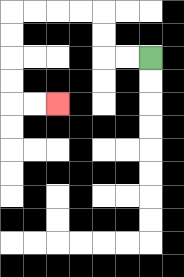{'start': '[6, 2]', 'end': '[2, 4]', 'path_directions': 'L,L,U,U,L,L,L,L,D,D,D,D,R,R', 'path_coordinates': '[[6, 2], [5, 2], [4, 2], [4, 1], [4, 0], [3, 0], [2, 0], [1, 0], [0, 0], [0, 1], [0, 2], [0, 3], [0, 4], [1, 4], [2, 4]]'}